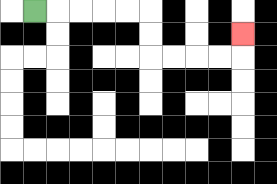{'start': '[1, 0]', 'end': '[10, 1]', 'path_directions': 'R,R,R,R,R,D,D,R,R,R,R,U', 'path_coordinates': '[[1, 0], [2, 0], [3, 0], [4, 0], [5, 0], [6, 0], [6, 1], [6, 2], [7, 2], [8, 2], [9, 2], [10, 2], [10, 1]]'}